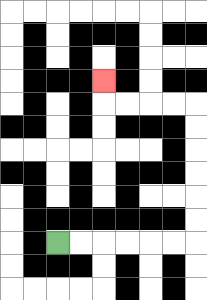{'start': '[2, 10]', 'end': '[4, 3]', 'path_directions': 'R,R,R,R,R,R,U,U,U,U,U,U,L,L,L,L,U', 'path_coordinates': '[[2, 10], [3, 10], [4, 10], [5, 10], [6, 10], [7, 10], [8, 10], [8, 9], [8, 8], [8, 7], [8, 6], [8, 5], [8, 4], [7, 4], [6, 4], [5, 4], [4, 4], [4, 3]]'}